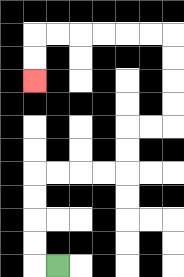{'start': '[2, 11]', 'end': '[1, 3]', 'path_directions': 'L,U,U,U,U,R,R,R,R,U,U,R,R,U,U,U,U,L,L,L,L,L,L,D,D', 'path_coordinates': '[[2, 11], [1, 11], [1, 10], [1, 9], [1, 8], [1, 7], [2, 7], [3, 7], [4, 7], [5, 7], [5, 6], [5, 5], [6, 5], [7, 5], [7, 4], [7, 3], [7, 2], [7, 1], [6, 1], [5, 1], [4, 1], [3, 1], [2, 1], [1, 1], [1, 2], [1, 3]]'}